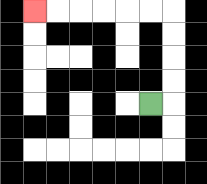{'start': '[6, 4]', 'end': '[1, 0]', 'path_directions': 'R,U,U,U,U,L,L,L,L,L,L', 'path_coordinates': '[[6, 4], [7, 4], [7, 3], [7, 2], [7, 1], [7, 0], [6, 0], [5, 0], [4, 0], [3, 0], [2, 0], [1, 0]]'}